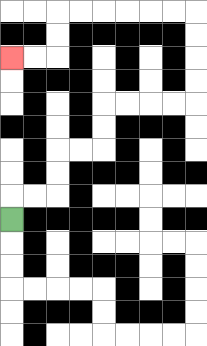{'start': '[0, 9]', 'end': '[0, 2]', 'path_directions': 'U,R,R,U,U,R,R,U,U,R,R,R,R,U,U,U,U,L,L,L,L,L,L,D,D,L,L', 'path_coordinates': '[[0, 9], [0, 8], [1, 8], [2, 8], [2, 7], [2, 6], [3, 6], [4, 6], [4, 5], [4, 4], [5, 4], [6, 4], [7, 4], [8, 4], [8, 3], [8, 2], [8, 1], [8, 0], [7, 0], [6, 0], [5, 0], [4, 0], [3, 0], [2, 0], [2, 1], [2, 2], [1, 2], [0, 2]]'}